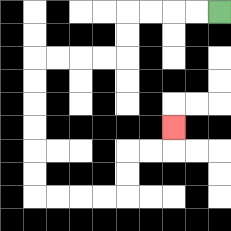{'start': '[9, 0]', 'end': '[7, 5]', 'path_directions': 'L,L,L,L,D,D,L,L,L,L,D,D,D,D,D,D,R,R,R,R,U,U,R,R,U', 'path_coordinates': '[[9, 0], [8, 0], [7, 0], [6, 0], [5, 0], [5, 1], [5, 2], [4, 2], [3, 2], [2, 2], [1, 2], [1, 3], [1, 4], [1, 5], [1, 6], [1, 7], [1, 8], [2, 8], [3, 8], [4, 8], [5, 8], [5, 7], [5, 6], [6, 6], [7, 6], [7, 5]]'}